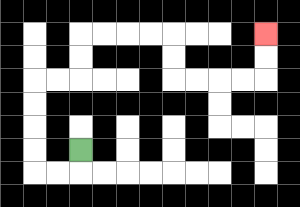{'start': '[3, 6]', 'end': '[11, 1]', 'path_directions': 'D,L,L,U,U,U,U,R,R,U,U,R,R,R,R,D,D,R,R,R,R,U,U', 'path_coordinates': '[[3, 6], [3, 7], [2, 7], [1, 7], [1, 6], [1, 5], [1, 4], [1, 3], [2, 3], [3, 3], [3, 2], [3, 1], [4, 1], [5, 1], [6, 1], [7, 1], [7, 2], [7, 3], [8, 3], [9, 3], [10, 3], [11, 3], [11, 2], [11, 1]]'}